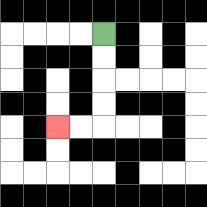{'start': '[4, 1]', 'end': '[2, 5]', 'path_directions': 'D,D,D,D,L,L', 'path_coordinates': '[[4, 1], [4, 2], [4, 3], [4, 4], [4, 5], [3, 5], [2, 5]]'}